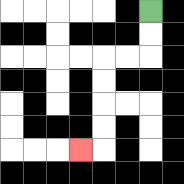{'start': '[6, 0]', 'end': '[3, 6]', 'path_directions': 'D,D,L,L,D,D,D,D,L', 'path_coordinates': '[[6, 0], [6, 1], [6, 2], [5, 2], [4, 2], [4, 3], [4, 4], [4, 5], [4, 6], [3, 6]]'}